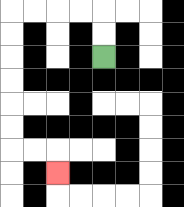{'start': '[4, 2]', 'end': '[2, 7]', 'path_directions': 'U,U,L,L,L,L,D,D,D,D,D,D,R,R,D', 'path_coordinates': '[[4, 2], [4, 1], [4, 0], [3, 0], [2, 0], [1, 0], [0, 0], [0, 1], [0, 2], [0, 3], [0, 4], [0, 5], [0, 6], [1, 6], [2, 6], [2, 7]]'}